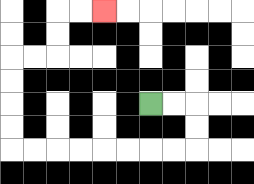{'start': '[6, 4]', 'end': '[4, 0]', 'path_directions': 'R,R,D,D,L,L,L,L,L,L,L,L,U,U,U,U,R,R,U,U,R,R', 'path_coordinates': '[[6, 4], [7, 4], [8, 4], [8, 5], [8, 6], [7, 6], [6, 6], [5, 6], [4, 6], [3, 6], [2, 6], [1, 6], [0, 6], [0, 5], [0, 4], [0, 3], [0, 2], [1, 2], [2, 2], [2, 1], [2, 0], [3, 0], [4, 0]]'}